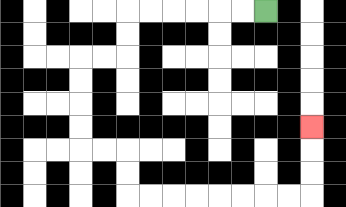{'start': '[11, 0]', 'end': '[13, 5]', 'path_directions': 'L,L,L,L,L,L,D,D,L,L,D,D,D,D,R,R,D,D,R,R,R,R,R,R,R,R,U,U,U', 'path_coordinates': '[[11, 0], [10, 0], [9, 0], [8, 0], [7, 0], [6, 0], [5, 0], [5, 1], [5, 2], [4, 2], [3, 2], [3, 3], [3, 4], [3, 5], [3, 6], [4, 6], [5, 6], [5, 7], [5, 8], [6, 8], [7, 8], [8, 8], [9, 8], [10, 8], [11, 8], [12, 8], [13, 8], [13, 7], [13, 6], [13, 5]]'}